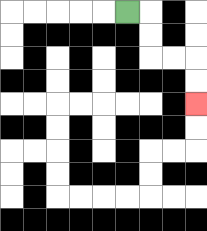{'start': '[5, 0]', 'end': '[8, 4]', 'path_directions': 'R,D,D,R,R,D,D', 'path_coordinates': '[[5, 0], [6, 0], [6, 1], [6, 2], [7, 2], [8, 2], [8, 3], [8, 4]]'}